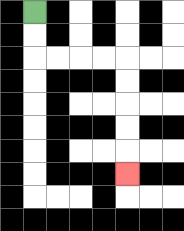{'start': '[1, 0]', 'end': '[5, 7]', 'path_directions': 'D,D,R,R,R,R,D,D,D,D,D', 'path_coordinates': '[[1, 0], [1, 1], [1, 2], [2, 2], [3, 2], [4, 2], [5, 2], [5, 3], [5, 4], [5, 5], [5, 6], [5, 7]]'}